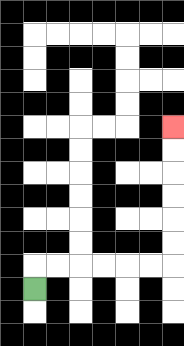{'start': '[1, 12]', 'end': '[7, 5]', 'path_directions': 'U,R,R,R,R,R,R,U,U,U,U,U,U', 'path_coordinates': '[[1, 12], [1, 11], [2, 11], [3, 11], [4, 11], [5, 11], [6, 11], [7, 11], [7, 10], [7, 9], [7, 8], [7, 7], [7, 6], [7, 5]]'}